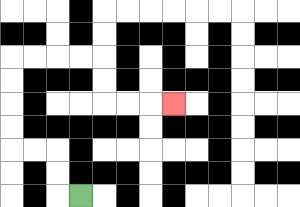{'start': '[3, 8]', 'end': '[7, 4]', 'path_directions': 'L,U,U,L,L,U,U,U,U,R,R,R,R,D,D,R,R,R', 'path_coordinates': '[[3, 8], [2, 8], [2, 7], [2, 6], [1, 6], [0, 6], [0, 5], [0, 4], [0, 3], [0, 2], [1, 2], [2, 2], [3, 2], [4, 2], [4, 3], [4, 4], [5, 4], [6, 4], [7, 4]]'}